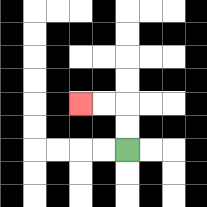{'start': '[5, 6]', 'end': '[3, 4]', 'path_directions': 'U,U,L,L', 'path_coordinates': '[[5, 6], [5, 5], [5, 4], [4, 4], [3, 4]]'}